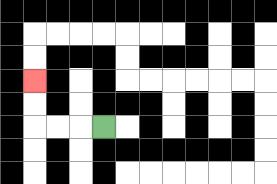{'start': '[4, 5]', 'end': '[1, 3]', 'path_directions': 'L,L,L,U,U', 'path_coordinates': '[[4, 5], [3, 5], [2, 5], [1, 5], [1, 4], [1, 3]]'}